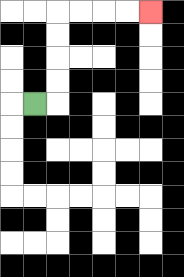{'start': '[1, 4]', 'end': '[6, 0]', 'path_directions': 'R,U,U,U,U,R,R,R,R', 'path_coordinates': '[[1, 4], [2, 4], [2, 3], [2, 2], [2, 1], [2, 0], [3, 0], [4, 0], [5, 0], [6, 0]]'}